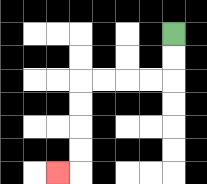{'start': '[7, 1]', 'end': '[2, 7]', 'path_directions': 'D,D,L,L,L,L,D,D,D,D,L', 'path_coordinates': '[[7, 1], [7, 2], [7, 3], [6, 3], [5, 3], [4, 3], [3, 3], [3, 4], [3, 5], [3, 6], [3, 7], [2, 7]]'}